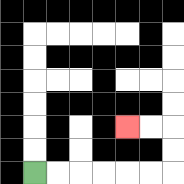{'start': '[1, 7]', 'end': '[5, 5]', 'path_directions': 'R,R,R,R,R,R,U,U,L,L', 'path_coordinates': '[[1, 7], [2, 7], [3, 7], [4, 7], [5, 7], [6, 7], [7, 7], [7, 6], [7, 5], [6, 5], [5, 5]]'}